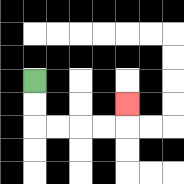{'start': '[1, 3]', 'end': '[5, 4]', 'path_directions': 'D,D,R,R,R,R,U', 'path_coordinates': '[[1, 3], [1, 4], [1, 5], [2, 5], [3, 5], [4, 5], [5, 5], [5, 4]]'}